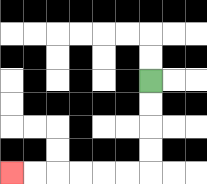{'start': '[6, 3]', 'end': '[0, 7]', 'path_directions': 'D,D,D,D,L,L,L,L,L,L', 'path_coordinates': '[[6, 3], [6, 4], [6, 5], [6, 6], [6, 7], [5, 7], [4, 7], [3, 7], [2, 7], [1, 7], [0, 7]]'}